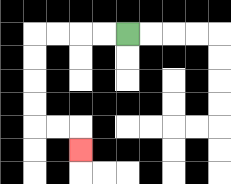{'start': '[5, 1]', 'end': '[3, 6]', 'path_directions': 'L,L,L,L,D,D,D,D,R,R,D', 'path_coordinates': '[[5, 1], [4, 1], [3, 1], [2, 1], [1, 1], [1, 2], [1, 3], [1, 4], [1, 5], [2, 5], [3, 5], [3, 6]]'}